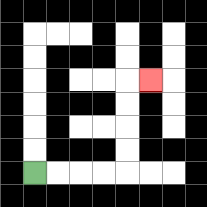{'start': '[1, 7]', 'end': '[6, 3]', 'path_directions': 'R,R,R,R,U,U,U,U,R', 'path_coordinates': '[[1, 7], [2, 7], [3, 7], [4, 7], [5, 7], [5, 6], [5, 5], [5, 4], [5, 3], [6, 3]]'}